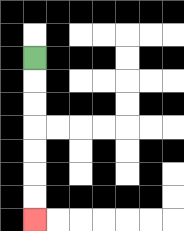{'start': '[1, 2]', 'end': '[1, 9]', 'path_directions': 'D,D,D,D,D,D,D', 'path_coordinates': '[[1, 2], [1, 3], [1, 4], [1, 5], [1, 6], [1, 7], [1, 8], [1, 9]]'}